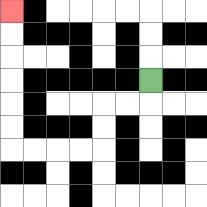{'start': '[6, 3]', 'end': '[0, 0]', 'path_directions': 'D,L,L,D,D,L,L,L,L,U,U,U,U,U,U', 'path_coordinates': '[[6, 3], [6, 4], [5, 4], [4, 4], [4, 5], [4, 6], [3, 6], [2, 6], [1, 6], [0, 6], [0, 5], [0, 4], [0, 3], [0, 2], [0, 1], [0, 0]]'}